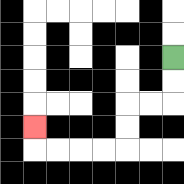{'start': '[7, 2]', 'end': '[1, 5]', 'path_directions': 'D,D,L,L,D,D,L,L,L,L,U', 'path_coordinates': '[[7, 2], [7, 3], [7, 4], [6, 4], [5, 4], [5, 5], [5, 6], [4, 6], [3, 6], [2, 6], [1, 6], [1, 5]]'}